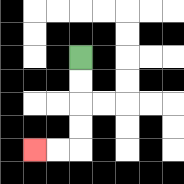{'start': '[3, 2]', 'end': '[1, 6]', 'path_directions': 'D,D,D,D,L,L', 'path_coordinates': '[[3, 2], [3, 3], [3, 4], [3, 5], [3, 6], [2, 6], [1, 6]]'}